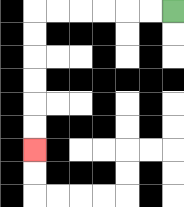{'start': '[7, 0]', 'end': '[1, 6]', 'path_directions': 'L,L,L,L,L,L,D,D,D,D,D,D', 'path_coordinates': '[[7, 0], [6, 0], [5, 0], [4, 0], [3, 0], [2, 0], [1, 0], [1, 1], [1, 2], [1, 3], [1, 4], [1, 5], [1, 6]]'}